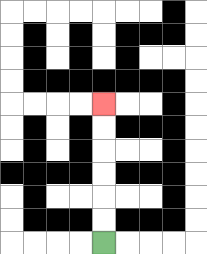{'start': '[4, 10]', 'end': '[4, 4]', 'path_directions': 'U,U,U,U,U,U', 'path_coordinates': '[[4, 10], [4, 9], [4, 8], [4, 7], [4, 6], [4, 5], [4, 4]]'}